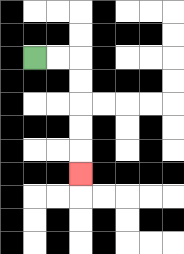{'start': '[1, 2]', 'end': '[3, 7]', 'path_directions': 'R,R,D,D,D,D,D', 'path_coordinates': '[[1, 2], [2, 2], [3, 2], [3, 3], [3, 4], [3, 5], [3, 6], [3, 7]]'}